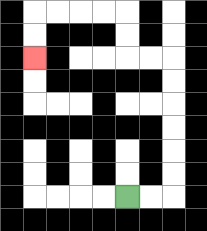{'start': '[5, 8]', 'end': '[1, 2]', 'path_directions': 'R,R,U,U,U,U,U,U,L,L,U,U,L,L,L,L,D,D', 'path_coordinates': '[[5, 8], [6, 8], [7, 8], [7, 7], [7, 6], [7, 5], [7, 4], [7, 3], [7, 2], [6, 2], [5, 2], [5, 1], [5, 0], [4, 0], [3, 0], [2, 0], [1, 0], [1, 1], [1, 2]]'}